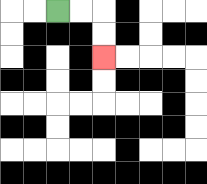{'start': '[2, 0]', 'end': '[4, 2]', 'path_directions': 'R,R,D,D', 'path_coordinates': '[[2, 0], [3, 0], [4, 0], [4, 1], [4, 2]]'}